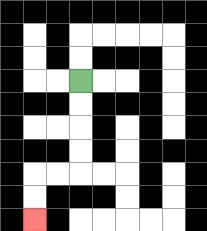{'start': '[3, 3]', 'end': '[1, 9]', 'path_directions': 'D,D,D,D,L,L,D,D', 'path_coordinates': '[[3, 3], [3, 4], [3, 5], [3, 6], [3, 7], [2, 7], [1, 7], [1, 8], [1, 9]]'}